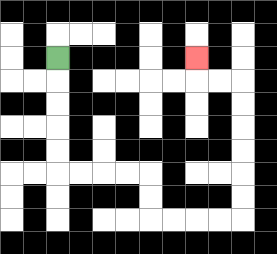{'start': '[2, 2]', 'end': '[8, 2]', 'path_directions': 'D,D,D,D,D,R,R,R,R,D,D,R,R,R,R,U,U,U,U,U,U,L,L,U', 'path_coordinates': '[[2, 2], [2, 3], [2, 4], [2, 5], [2, 6], [2, 7], [3, 7], [4, 7], [5, 7], [6, 7], [6, 8], [6, 9], [7, 9], [8, 9], [9, 9], [10, 9], [10, 8], [10, 7], [10, 6], [10, 5], [10, 4], [10, 3], [9, 3], [8, 3], [8, 2]]'}